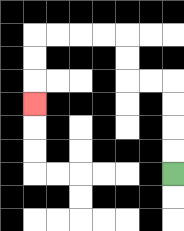{'start': '[7, 7]', 'end': '[1, 4]', 'path_directions': 'U,U,U,U,L,L,U,U,L,L,L,L,D,D,D', 'path_coordinates': '[[7, 7], [7, 6], [7, 5], [7, 4], [7, 3], [6, 3], [5, 3], [5, 2], [5, 1], [4, 1], [3, 1], [2, 1], [1, 1], [1, 2], [1, 3], [1, 4]]'}